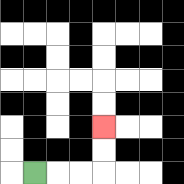{'start': '[1, 7]', 'end': '[4, 5]', 'path_directions': 'R,R,R,U,U', 'path_coordinates': '[[1, 7], [2, 7], [3, 7], [4, 7], [4, 6], [4, 5]]'}